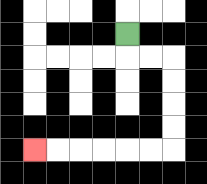{'start': '[5, 1]', 'end': '[1, 6]', 'path_directions': 'D,R,R,D,D,D,D,L,L,L,L,L,L', 'path_coordinates': '[[5, 1], [5, 2], [6, 2], [7, 2], [7, 3], [7, 4], [7, 5], [7, 6], [6, 6], [5, 6], [4, 6], [3, 6], [2, 6], [1, 6]]'}